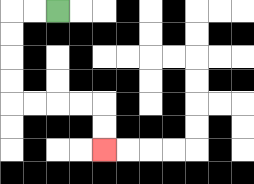{'start': '[2, 0]', 'end': '[4, 6]', 'path_directions': 'L,L,D,D,D,D,R,R,R,R,D,D', 'path_coordinates': '[[2, 0], [1, 0], [0, 0], [0, 1], [0, 2], [0, 3], [0, 4], [1, 4], [2, 4], [3, 4], [4, 4], [4, 5], [4, 6]]'}